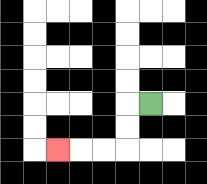{'start': '[6, 4]', 'end': '[2, 6]', 'path_directions': 'L,D,D,L,L,L', 'path_coordinates': '[[6, 4], [5, 4], [5, 5], [5, 6], [4, 6], [3, 6], [2, 6]]'}